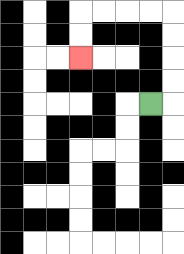{'start': '[6, 4]', 'end': '[3, 2]', 'path_directions': 'R,U,U,U,U,L,L,L,L,D,D', 'path_coordinates': '[[6, 4], [7, 4], [7, 3], [7, 2], [7, 1], [7, 0], [6, 0], [5, 0], [4, 0], [3, 0], [3, 1], [3, 2]]'}